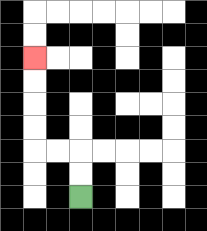{'start': '[3, 8]', 'end': '[1, 2]', 'path_directions': 'U,U,L,L,U,U,U,U', 'path_coordinates': '[[3, 8], [3, 7], [3, 6], [2, 6], [1, 6], [1, 5], [1, 4], [1, 3], [1, 2]]'}